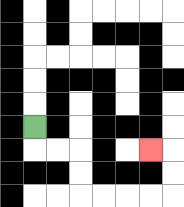{'start': '[1, 5]', 'end': '[6, 6]', 'path_directions': 'D,R,R,D,D,R,R,R,R,U,U,L', 'path_coordinates': '[[1, 5], [1, 6], [2, 6], [3, 6], [3, 7], [3, 8], [4, 8], [5, 8], [6, 8], [7, 8], [7, 7], [7, 6], [6, 6]]'}